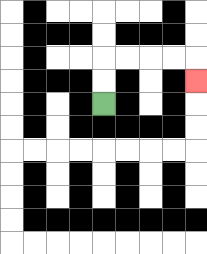{'start': '[4, 4]', 'end': '[8, 3]', 'path_directions': 'U,U,R,R,R,R,D', 'path_coordinates': '[[4, 4], [4, 3], [4, 2], [5, 2], [6, 2], [7, 2], [8, 2], [8, 3]]'}